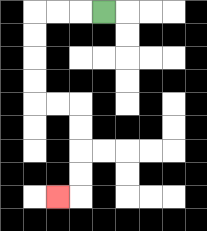{'start': '[4, 0]', 'end': '[2, 8]', 'path_directions': 'L,L,L,D,D,D,D,R,R,D,D,D,D,L', 'path_coordinates': '[[4, 0], [3, 0], [2, 0], [1, 0], [1, 1], [1, 2], [1, 3], [1, 4], [2, 4], [3, 4], [3, 5], [3, 6], [3, 7], [3, 8], [2, 8]]'}